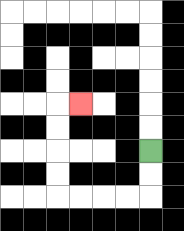{'start': '[6, 6]', 'end': '[3, 4]', 'path_directions': 'D,D,L,L,L,L,U,U,U,U,R', 'path_coordinates': '[[6, 6], [6, 7], [6, 8], [5, 8], [4, 8], [3, 8], [2, 8], [2, 7], [2, 6], [2, 5], [2, 4], [3, 4]]'}